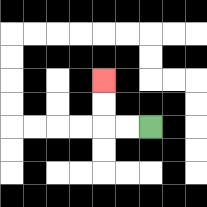{'start': '[6, 5]', 'end': '[4, 3]', 'path_directions': 'L,L,U,U', 'path_coordinates': '[[6, 5], [5, 5], [4, 5], [4, 4], [4, 3]]'}